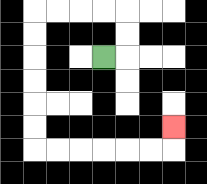{'start': '[4, 2]', 'end': '[7, 5]', 'path_directions': 'R,U,U,L,L,L,L,D,D,D,D,D,D,R,R,R,R,R,R,U', 'path_coordinates': '[[4, 2], [5, 2], [5, 1], [5, 0], [4, 0], [3, 0], [2, 0], [1, 0], [1, 1], [1, 2], [1, 3], [1, 4], [1, 5], [1, 6], [2, 6], [3, 6], [4, 6], [5, 6], [6, 6], [7, 6], [7, 5]]'}